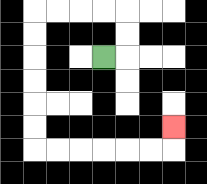{'start': '[4, 2]', 'end': '[7, 5]', 'path_directions': 'R,U,U,L,L,L,L,D,D,D,D,D,D,R,R,R,R,R,R,U', 'path_coordinates': '[[4, 2], [5, 2], [5, 1], [5, 0], [4, 0], [3, 0], [2, 0], [1, 0], [1, 1], [1, 2], [1, 3], [1, 4], [1, 5], [1, 6], [2, 6], [3, 6], [4, 6], [5, 6], [6, 6], [7, 6], [7, 5]]'}